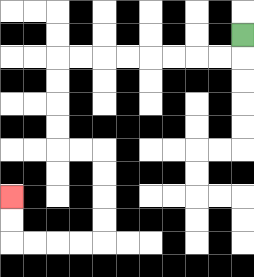{'start': '[10, 1]', 'end': '[0, 8]', 'path_directions': 'D,L,L,L,L,L,L,L,L,D,D,D,D,R,R,D,D,D,D,L,L,L,L,U,U', 'path_coordinates': '[[10, 1], [10, 2], [9, 2], [8, 2], [7, 2], [6, 2], [5, 2], [4, 2], [3, 2], [2, 2], [2, 3], [2, 4], [2, 5], [2, 6], [3, 6], [4, 6], [4, 7], [4, 8], [4, 9], [4, 10], [3, 10], [2, 10], [1, 10], [0, 10], [0, 9], [0, 8]]'}